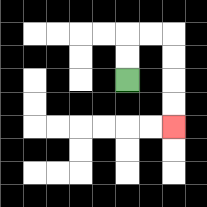{'start': '[5, 3]', 'end': '[7, 5]', 'path_directions': 'U,U,R,R,D,D,D,D', 'path_coordinates': '[[5, 3], [5, 2], [5, 1], [6, 1], [7, 1], [7, 2], [7, 3], [7, 4], [7, 5]]'}